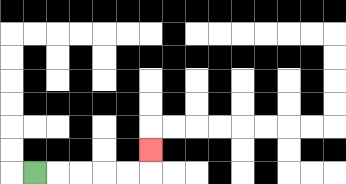{'start': '[1, 7]', 'end': '[6, 6]', 'path_directions': 'R,R,R,R,R,U', 'path_coordinates': '[[1, 7], [2, 7], [3, 7], [4, 7], [5, 7], [6, 7], [6, 6]]'}